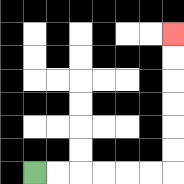{'start': '[1, 7]', 'end': '[7, 1]', 'path_directions': 'R,R,R,R,R,R,U,U,U,U,U,U', 'path_coordinates': '[[1, 7], [2, 7], [3, 7], [4, 7], [5, 7], [6, 7], [7, 7], [7, 6], [7, 5], [7, 4], [7, 3], [7, 2], [7, 1]]'}